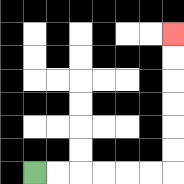{'start': '[1, 7]', 'end': '[7, 1]', 'path_directions': 'R,R,R,R,R,R,U,U,U,U,U,U', 'path_coordinates': '[[1, 7], [2, 7], [3, 7], [4, 7], [5, 7], [6, 7], [7, 7], [7, 6], [7, 5], [7, 4], [7, 3], [7, 2], [7, 1]]'}